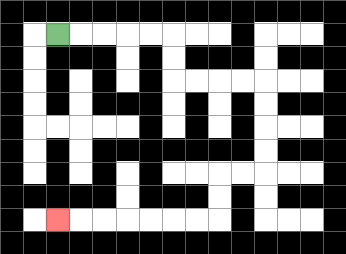{'start': '[2, 1]', 'end': '[2, 9]', 'path_directions': 'R,R,R,R,R,D,D,R,R,R,R,D,D,D,D,L,L,D,D,L,L,L,L,L,L,L', 'path_coordinates': '[[2, 1], [3, 1], [4, 1], [5, 1], [6, 1], [7, 1], [7, 2], [7, 3], [8, 3], [9, 3], [10, 3], [11, 3], [11, 4], [11, 5], [11, 6], [11, 7], [10, 7], [9, 7], [9, 8], [9, 9], [8, 9], [7, 9], [6, 9], [5, 9], [4, 9], [3, 9], [2, 9]]'}